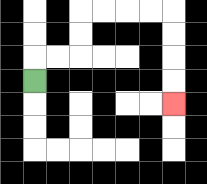{'start': '[1, 3]', 'end': '[7, 4]', 'path_directions': 'U,R,R,U,U,R,R,R,R,D,D,D,D', 'path_coordinates': '[[1, 3], [1, 2], [2, 2], [3, 2], [3, 1], [3, 0], [4, 0], [5, 0], [6, 0], [7, 0], [7, 1], [7, 2], [7, 3], [7, 4]]'}